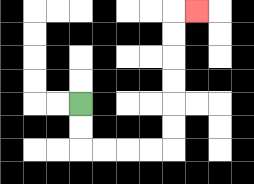{'start': '[3, 4]', 'end': '[8, 0]', 'path_directions': 'D,D,R,R,R,R,U,U,U,U,U,U,R', 'path_coordinates': '[[3, 4], [3, 5], [3, 6], [4, 6], [5, 6], [6, 6], [7, 6], [7, 5], [7, 4], [7, 3], [7, 2], [7, 1], [7, 0], [8, 0]]'}